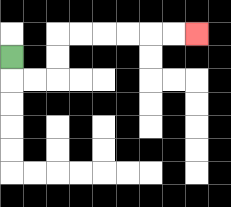{'start': '[0, 2]', 'end': '[8, 1]', 'path_directions': 'D,R,R,U,U,R,R,R,R,R,R', 'path_coordinates': '[[0, 2], [0, 3], [1, 3], [2, 3], [2, 2], [2, 1], [3, 1], [4, 1], [5, 1], [6, 1], [7, 1], [8, 1]]'}